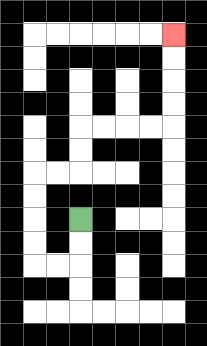{'start': '[3, 9]', 'end': '[7, 1]', 'path_directions': 'D,D,L,L,U,U,U,U,R,R,U,U,R,R,R,R,U,U,U,U', 'path_coordinates': '[[3, 9], [3, 10], [3, 11], [2, 11], [1, 11], [1, 10], [1, 9], [1, 8], [1, 7], [2, 7], [3, 7], [3, 6], [3, 5], [4, 5], [5, 5], [6, 5], [7, 5], [7, 4], [7, 3], [7, 2], [7, 1]]'}